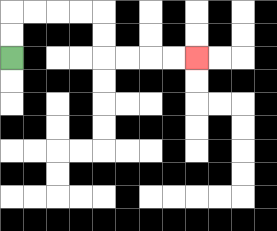{'start': '[0, 2]', 'end': '[8, 2]', 'path_directions': 'U,U,R,R,R,R,D,D,R,R,R,R', 'path_coordinates': '[[0, 2], [0, 1], [0, 0], [1, 0], [2, 0], [3, 0], [4, 0], [4, 1], [4, 2], [5, 2], [6, 2], [7, 2], [8, 2]]'}